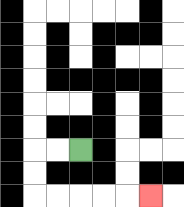{'start': '[3, 6]', 'end': '[6, 8]', 'path_directions': 'L,L,D,D,R,R,R,R,R', 'path_coordinates': '[[3, 6], [2, 6], [1, 6], [1, 7], [1, 8], [2, 8], [3, 8], [4, 8], [5, 8], [6, 8]]'}